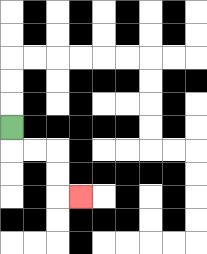{'start': '[0, 5]', 'end': '[3, 8]', 'path_directions': 'D,R,R,D,D,R', 'path_coordinates': '[[0, 5], [0, 6], [1, 6], [2, 6], [2, 7], [2, 8], [3, 8]]'}